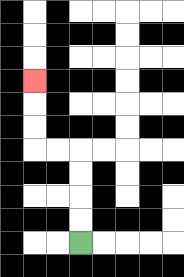{'start': '[3, 10]', 'end': '[1, 3]', 'path_directions': 'U,U,U,U,L,L,U,U,U', 'path_coordinates': '[[3, 10], [3, 9], [3, 8], [3, 7], [3, 6], [2, 6], [1, 6], [1, 5], [1, 4], [1, 3]]'}